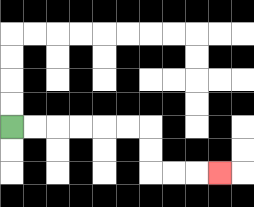{'start': '[0, 5]', 'end': '[9, 7]', 'path_directions': 'R,R,R,R,R,R,D,D,R,R,R', 'path_coordinates': '[[0, 5], [1, 5], [2, 5], [3, 5], [4, 5], [5, 5], [6, 5], [6, 6], [6, 7], [7, 7], [8, 7], [9, 7]]'}